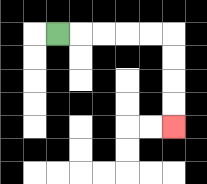{'start': '[2, 1]', 'end': '[7, 5]', 'path_directions': 'R,R,R,R,R,D,D,D,D', 'path_coordinates': '[[2, 1], [3, 1], [4, 1], [5, 1], [6, 1], [7, 1], [7, 2], [7, 3], [7, 4], [7, 5]]'}